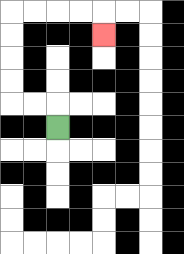{'start': '[2, 5]', 'end': '[4, 1]', 'path_directions': 'U,L,L,U,U,U,U,R,R,R,R,D', 'path_coordinates': '[[2, 5], [2, 4], [1, 4], [0, 4], [0, 3], [0, 2], [0, 1], [0, 0], [1, 0], [2, 0], [3, 0], [4, 0], [4, 1]]'}